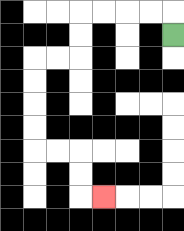{'start': '[7, 1]', 'end': '[4, 8]', 'path_directions': 'U,L,L,L,L,D,D,L,L,D,D,D,D,R,R,D,D,R', 'path_coordinates': '[[7, 1], [7, 0], [6, 0], [5, 0], [4, 0], [3, 0], [3, 1], [3, 2], [2, 2], [1, 2], [1, 3], [1, 4], [1, 5], [1, 6], [2, 6], [3, 6], [3, 7], [3, 8], [4, 8]]'}